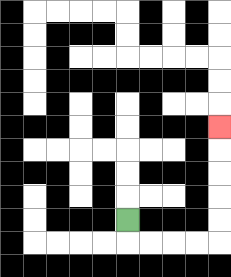{'start': '[5, 9]', 'end': '[9, 5]', 'path_directions': 'D,R,R,R,R,U,U,U,U,U', 'path_coordinates': '[[5, 9], [5, 10], [6, 10], [7, 10], [8, 10], [9, 10], [9, 9], [9, 8], [9, 7], [9, 6], [9, 5]]'}